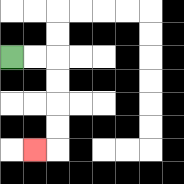{'start': '[0, 2]', 'end': '[1, 6]', 'path_directions': 'R,R,D,D,D,D,L', 'path_coordinates': '[[0, 2], [1, 2], [2, 2], [2, 3], [2, 4], [2, 5], [2, 6], [1, 6]]'}